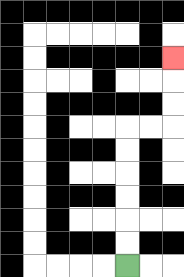{'start': '[5, 11]', 'end': '[7, 2]', 'path_directions': 'U,U,U,U,U,U,R,R,U,U,U', 'path_coordinates': '[[5, 11], [5, 10], [5, 9], [5, 8], [5, 7], [5, 6], [5, 5], [6, 5], [7, 5], [7, 4], [7, 3], [7, 2]]'}